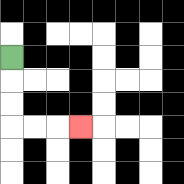{'start': '[0, 2]', 'end': '[3, 5]', 'path_directions': 'D,D,D,R,R,R', 'path_coordinates': '[[0, 2], [0, 3], [0, 4], [0, 5], [1, 5], [2, 5], [3, 5]]'}